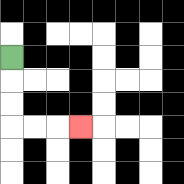{'start': '[0, 2]', 'end': '[3, 5]', 'path_directions': 'D,D,D,R,R,R', 'path_coordinates': '[[0, 2], [0, 3], [0, 4], [0, 5], [1, 5], [2, 5], [3, 5]]'}